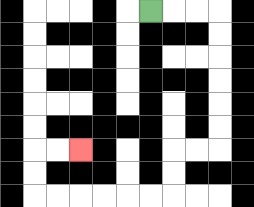{'start': '[6, 0]', 'end': '[3, 6]', 'path_directions': 'R,R,R,D,D,D,D,D,D,L,L,D,D,L,L,L,L,L,L,U,U,R,R', 'path_coordinates': '[[6, 0], [7, 0], [8, 0], [9, 0], [9, 1], [9, 2], [9, 3], [9, 4], [9, 5], [9, 6], [8, 6], [7, 6], [7, 7], [7, 8], [6, 8], [5, 8], [4, 8], [3, 8], [2, 8], [1, 8], [1, 7], [1, 6], [2, 6], [3, 6]]'}